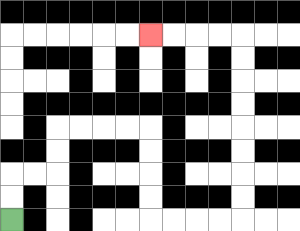{'start': '[0, 9]', 'end': '[6, 1]', 'path_directions': 'U,U,R,R,U,U,R,R,R,R,D,D,D,D,R,R,R,R,U,U,U,U,U,U,U,U,L,L,L,L', 'path_coordinates': '[[0, 9], [0, 8], [0, 7], [1, 7], [2, 7], [2, 6], [2, 5], [3, 5], [4, 5], [5, 5], [6, 5], [6, 6], [6, 7], [6, 8], [6, 9], [7, 9], [8, 9], [9, 9], [10, 9], [10, 8], [10, 7], [10, 6], [10, 5], [10, 4], [10, 3], [10, 2], [10, 1], [9, 1], [8, 1], [7, 1], [6, 1]]'}